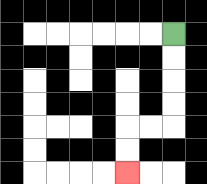{'start': '[7, 1]', 'end': '[5, 7]', 'path_directions': 'D,D,D,D,L,L,D,D', 'path_coordinates': '[[7, 1], [7, 2], [7, 3], [7, 4], [7, 5], [6, 5], [5, 5], [5, 6], [5, 7]]'}